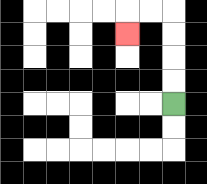{'start': '[7, 4]', 'end': '[5, 1]', 'path_directions': 'U,U,U,U,L,L,D', 'path_coordinates': '[[7, 4], [7, 3], [7, 2], [7, 1], [7, 0], [6, 0], [5, 0], [5, 1]]'}